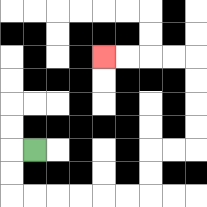{'start': '[1, 6]', 'end': '[4, 2]', 'path_directions': 'L,D,D,R,R,R,R,R,R,U,U,R,R,U,U,U,U,L,L,L,L', 'path_coordinates': '[[1, 6], [0, 6], [0, 7], [0, 8], [1, 8], [2, 8], [3, 8], [4, 8], [5, 8], [6, 8], [6, 7], [6, 6], [7, 6], [8, 6], [8, 5], [8, 4], [8, 3], [8, 2], [7, 2], [6, 2], [5, 2], [4, 2]]'}